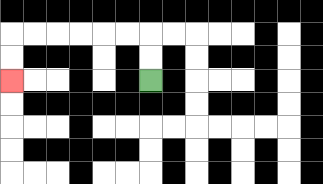{'start': '[6, 3]', 'end': '[0, 3]', 'path_directions': 'U,U,L,L,L,L,L,L,D,D', 'path_coordinates': '[[6, 3], [6, 2], [6, 1], [5, 1], [4, 1], [3, 1], [2, 1], [1, 1], [0, 1], [0, 2], [0, 3]]'}